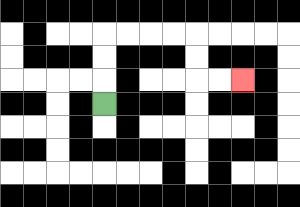{'start': '[4, 4]', 'end': '[10, 3]', 'path_directions': 'U,U,U,R,R,R,R,D,D,R,R', 'path_coordinates': '[[4, 4], [4, 3], [4, 2], [4, 1], [5, 1], [6, 1], [7, 1], [8, 1], [8, 2], [8, 3], [9, 3], [10, 3]]'}